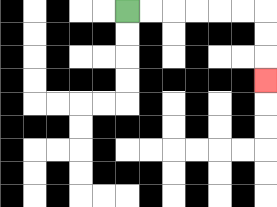{'start': '[5, 0]', 'end': '[11, 3]', 'path_directions': 'R,R,R,R,R,R,D,D,D', 'path_coordinates': '[[5, 0], [6, 0], [7, 0], [8, 0], [9, 0], [10, 0], [11, 0], [11, 1], [11, 2], [11, 3]]'}